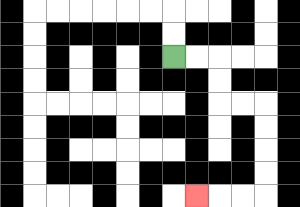{'start': '[7, 2]', 'end': '[8, 8]', 'path_directions': 'R,R,D,D,R,R,D,D,D,D,L,L,L', 'path_coordinates': '[[7, 2], [8, 2], [9, 2], [9, 3], [9, 4], [10, 4], [11, 4], [11, 5], [11, 6], [11, 7], [11, 8], [10, 8], [9, 8], [8, 8]]'}